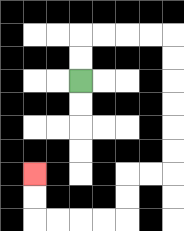{'start': '[3, 3]', 'end': '[1, 7]', 'path_directions': 'U,U,R,R,R,R,D,D,D,D,D,D,L,L,D,D,L,L,L,L,U,U', 'path_coordinates': '[[3, 3], [3, 2], [3, 1], [4, 1], [5, 1], [6, 1], [7, 1], [7, 2], [7, 3], [7, 4], [7, 5], [7, 6], [7, 7], [6, 7], [5, 7], [5, 8], [5, 9], [4, 9], [3, 9], [2, 9], [1, 9], [1, 8], [1, 7]]'}